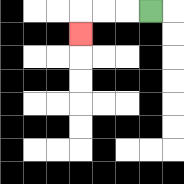{'start': '[6, 0]', 'end': '[3, 1]', 'path_directions': 'L,L,L,D', 'path_coordinates': '[[6, 0], [5, 0], [4, 0], [3, 0], [3, 1]]'}